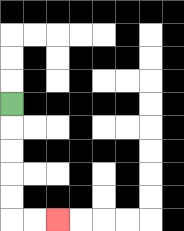{'start': '[0, 4]', 'end': '[2, 9]', 'path_directions': 'D,D,D,D,D,R,R', 'path_coordinates': '[[0, 4], [0, 5], [0, 6], [0, 7], [0, 8], [0, 9], [1, 9], [2, 9]]'}